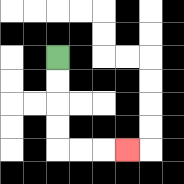{'start': '[2, 2]', 'end': '[5, 6]', 'path_directions': 'D,D,D,D,R,R,R', 'path_coordinates': '[[2, 2], [2, 3], [2, 4], [2, 5], [2, 6], [3, 6], [4, 6], [5, 6]]'}